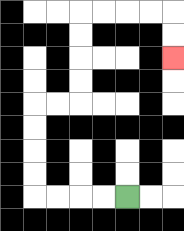{'start': '[5, 8]', 'end': '[7, 2]', 'path_directions': 'L,L,L,L,U,U,U,U,R,R,U,U,U,U,R,R,R,R,D,D', 'path_coordinates': '[[5, 8], [4, 8], [3, 8], [2, 8], [1, 8], [1, 7], [1, 6], [1, 5], [1, 4], [2, 4], [3, 4], [3, 3], [3, 2], [3, 1], [3, 0], [4, 0], [5, 0], [6, 0], [7, 0], [7, 1], [7, 2]]'}